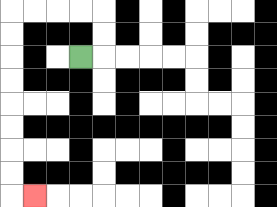{'start': '[3, 2]', 'end': '[1, 8]', 'path_directions': 'R,U,U,L,L,L,L,D,D,D,D,D,D,D,D,R', 'path_coordinates': '[[3, 2], [4, 2], [4, 1], [4, 0], [3, 0], [2, 0], [1, 0], [0, 0], [0, 1], [0, 2], [0, 3], [0, 4], [0, 5], [0, 6], [0, 7], [0, 8], [1, 8]]'}